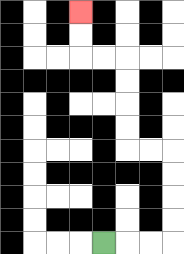{'start': '[4, 10]', 'end': '[3, 0]', 'path_directions': 'R,R,R,U,U,U,U,L,L,U,U,U,U,L,L,U,U', 'path_coordinates': '[[4, 10], [5, 10], [6, 10], [7, 10], [7, 9], [7, 8], [7, 7], [7, 6], [6, 6], [5, 6], [5, 5], [5, 4], [5, 3], [5, 2], [4, 2], [3, 2], [3, 1], [3, 0]]'}